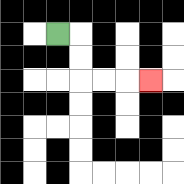{'start': '[2, 1]', 'end': '[6, 3]', 'path_directions': 'R,D,D,R,R,R', 'path_coordinates': '[[2, 1], [3, 1], [3, 2], [3, 3], [4, 3], [5, 3], [6, 3]]'}